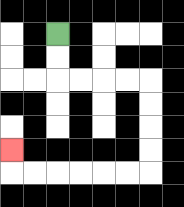{'start': '[2, 1]', 'end': '[0, 6]', 'path_directions': 'D,D,R,R,R,R,D,D,D,D,L,L,L,L,L,L,U', 'path_coordinates': '[[2, 1], [2, 2], [2, 3], [3, 3], [4, 3], [5, 3], [6, 3], [6, 4], [6, 5], [6, 6], [6, 7], [5, 7], [4, 7], [3, 7], [2, 7], [1, 7], [0, 7], [0, 6]]'}